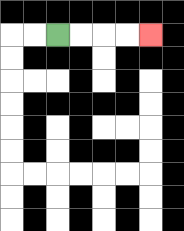{'start': '[2, 1]', 'end': '[6, 1]', 'path_directions': 'R,R,R,R', 'path_coordinates': '[[2, 1], [3, 1], [4, 1], [5, 1], [6, 1]]'}